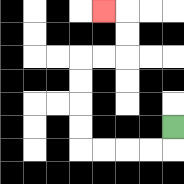{'start': '[7, 5]', 'end': '[4, 0]', 'path_directions': 'D,L,L,L,L,U,U,U,U,R,R,U,U,L', 'path_coordinates': '[[7, 5], [7, 6], [6, 6], [5, 6], [4, 6], [3, 6], [3, 5], [3, 4], [3, 3], [3, 2], [4, 2], [5, 2], [5, 1], [5, 0], [4, 0]]'}